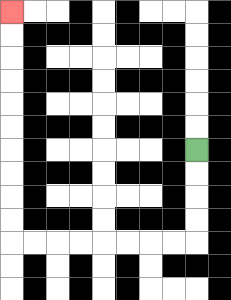{'start': '[8, 6]', 'end': '[0, 0]', 'path_directions': 'D,D,D,D,L,L,L,L,L,L,L,L,U,U,U,U,U,U,U,U,U,U', 'path_coordinates': '[[8, 6], [8, 7], [8, 8], [8, 9], [8, 10], [7, 10], [6, 10], [5, 10], [4, 10], [3, 10], [2, 10], [1, 10], [0, 10], [0, 9], [0, 8], [0, 7], [0, 6], [0, 5], [0, 4], [0, 3], [0, 2], [0, 1], [0, 0]]'}